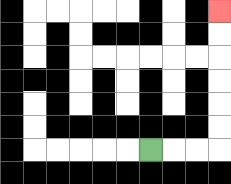{'start': '[6, 6]', 'end': '[9, 0]', 'path_directions': 'R,R,R,U,U,U,U,U,U', 'path_coordinates': '[[6, 6], [7, 6], [8, 6], [9, 6], [9, 5], [9, 4], [9, 3], [9, 2], [9, 1], [9, 0]]'}